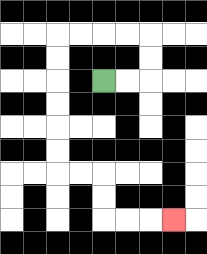{'start': '[4, 3]', 'end': '[7, 9]', 'path_directions': 'R,R,U,U,L,L,L,L,D,D,D,D,D,D,R,R,D,D,R,R,R', 'path_coordinates': '[[4, 3], [5, 3], [6, 3], [6, 2], [6, 1], [5, 1], [4, 1], [3, 1], [2, 1], [2, 2], [2, 3], [2, 4], [2, 5], [2, 6], [2, 7], [3, 7], [4, 7], [4, 8], [4, 9], [5, 9], [6, 9], [7, 9]]'}